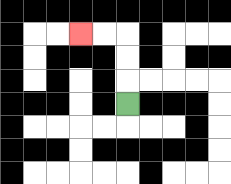{'start': '[5, 4]', 'end': '[3, 1]', 'path_directions': 'U,U,U,L,L', 'path_coordinates': '[[5, 4], [5, 3], [5, 2], [5, 1], [4, 1], [3, 1]]'}